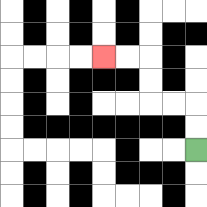{'start': '[8, 6]', 'end': '[4, 2]', 'path_directions': 'U,U,L,L,U,U,L,L', 'path_coordinates': '[[8, 6], [8, 5], [8, 4], [7, 4], [6, 4], [6, 3], [6, 2], [5, 2], [4, 2]]'}